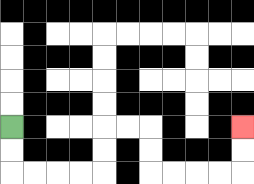{'start': '[0, 5]', 'end': '[10, 5]', 'path_directions': 'D,D,R,R,R,R,U,U,R,R,D,D,R,R,R,R,U,U', 'path_coordinates': '[[0, 5], [0, 6], [0, 7], [1, 7], [2, 7], [3, 7], [4, 7], [4, 6], [4, 5], [5, 5], [6, 5], [6, 6], [6, 7], [7, 7], [8, 7], [9, 7], [10, 7], [10, 6], [10, 5]]'}